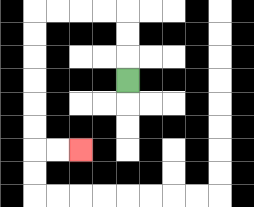{'start': '[5, 3]', 'end': '[3, 6]', 'path_directions': 'U,U,U,L,L,L,L,D,D,D,D,D,D,R,R', 'path_coordinates': '[[5, 3], [5, 2], [5, 1], [5, 0], [4, 0], [3, 0], [2, 0], [1, 0], [1, 1], [1, 2], [1, 3], [1, 4], [1, 5], [1, 6], [2, 6], [3, 6]]'}